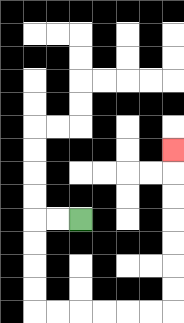{'start': '[3, 9]', 'end': '[7, 6]', 'path_directions': 'L,L,D,D,D,D,R,R,R,R,R,R,U,U,U,U,U,U,U', 'path_coordinates': '[[3, 9], [2, 9], [1, 9], [1, 10], [1, 11], [1, 12], [1, 13], [2, 13], [3, 13], [4, 13], [5, 13], [6, 13], [7, 13], [7, 12], [7, 11], [7, 10], [7, 9], [7, 8], [7, 7], [7, 6]]'}